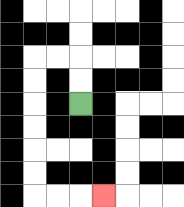{'start': '[3, 4]', 'end': '[4, 8]', 'path_directions': 'U,U,L,L,D,D,D,D,D,D,R,R,R', 'path_coordinates': '[[3, 4], [3, 3], [3, 2], [2, 2], [1, 2], [1, 3], [1, 4], [1, 5], [1, 6], [1, 7], [1, 8], [2, 8], [3, 8], [4, 8]]'}